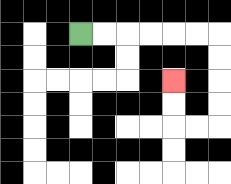{'start': '[3, 1]', 'end': '[7, 3]', 'path_directions': 'R,R,R,R,R,R,D,D,D,D,L,L,U,U', 'path_coordinates': '[[3, 1], [4, 1], [5, 1], [6, 1], [7, 1], [8, 1], [9, 1], [9, 2], [9, 3], [9, 4], [9, 5], [8, 5], [7, 5], [7, 4], [7, 3]]'}